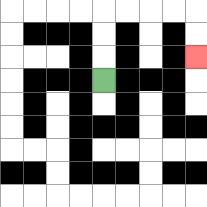{'start': '[4, 3]', 'end': '[8, 2]', 'path_directions': 'U,U,U,R,R,R,R,D,D', 'path_coordinates': '[[4, 3], [4, 2], [4, 1], [4, 0], [5, 0], [6, 0], [7, 0], [8, 0], [8, 1], [8, 2]]'}